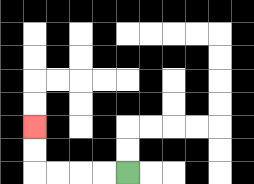{'start': '[5, 7]', 'end': '[1, 5]', 'path_directions': 'L,L,L,L,U,U', 'path_coordinates': '[[5, 7], [4, 7], [3, 7], [2, 7], [1, 7], [1, 6], [1, 5]]'}